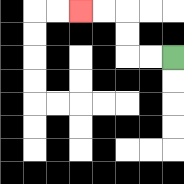{'start': '[7, 2]', 'end': '[3, 0]', 'path_directions': 'L,L,U,U,L,L', 'path_coordinates': '[[7, 2], [6, 2], [5, 2], [5, 1], [5, 0], [4, 0], [3, 0]]'}